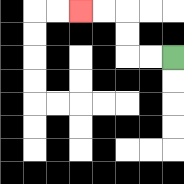{'start': '[7, 2]', 'end': '[3, 0]', 'path_directions': 'L,L,U,U,L,L', 'path_coordinates': '[[7, 2], [6, 2], [5, 2], [5, 1], [5, 0], [4, 0], [3, 0]]'}